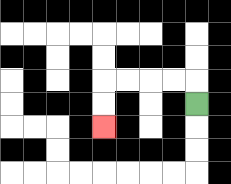{'start': '[8, 4]', 'end': '[4, 5]', 'path_directions': 'U,L,L,L,L,D,D', 'path_coordinates': '[[8, 4], [8, 3], [7, 3], [6, 3], [5, 3], [4, 3], [4, 4], [4, 5]]'}